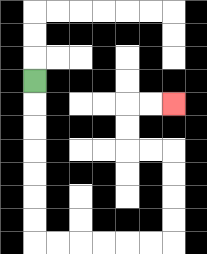{'start': '[1, 3]', 'end': '[7, 4]', 'path_directions': 'D,D,D,D,D,D,D,R,R,R,R,R,R,U,U,U,U,L,L,U,U,R,R', 'path_coordinates': '[[1, 3], [1, 4], [1, 5], [1, 6], [1, 7], [1, 8], [1, 9], [1, 10], [2, 10], [3, 10], [4, 10], [5, 10], [6, 10], [7, 10], [7, 9], [7, 8], [7, 7], [7, 6], [6, 6], [5, 6], [5, 5], [5, 4], [6, 4], [7, 4]]'}